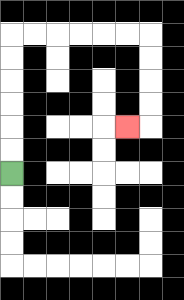{'start': '[0, 7]', 'end': '[5, 5]', 'path_directions': 'U,U,U,U,U,U,R,R,R,R,R,R,D,D,D,D,L', 'path_coordinates': '[[0, 7], [0, 6], [0, 5], [0, 4], [0, 3], [0, 2], [0, 1], [1, 1], [2, 1], [3, 1], [4, 1], [5, 1], [6, 1], [6, 2], [6, 3], [6, 4], [6, 5], [5, 5]]'}